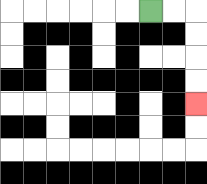{'start': '[6, 0]', 'end': '[8, 4]', 'path_directions': 'R,R,D,D,D,D', 'path_coordinates': '[[6, 0], [7, 0], [8, 0], [8, 1], [8, 2], [8, 3], [8, 4]]'}